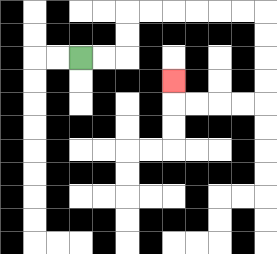{'start': '[3, 2]', 'end': '[7, 3]', 'path_directions': 'R,R,U,U,R,R,R,R,R,R,D,D,D,D,L,L,L,L,U', 'path_coordinates': '[[3, 2], [4, 2], [5, 2], [5, 1], [5, 0], [6, 0], [7, 0], [8, 0], [9, 0], [10, 0], [11, 0], [11, 1], [11, 2], [11, 3], [11, 4], [10, 4], [9, 4], [8, 4], [7, 4], [7, 3]]'}